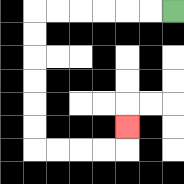{'start': '[7, 0]', 'end': '[5, 5]', 'path_directions': 'L,L,L,L,L,L,D,D,D,D,D,D,R,R,R,R,U', 'path_coordinates': '[[7, 0], [6, 0], [5, 0], [4, 0], [3, 0], [2, 0], [1, 0], [1, 1], [1, 2], [1, 3], [1, 4], [1, 5], [1, 6], [2, 6], [3, 6], [4, 6], [5, 6], [5, 5]]'}